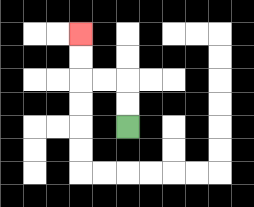{'start': '[5, 5]', 'end': '[3, 1]', 'path_directions': 'U,U,L,L,U,U', 'path_coordinates': '[[5, 5], [5, 4], [5, 3], [4, 3], [3, 3], [3, 2], [3, 1]]'}